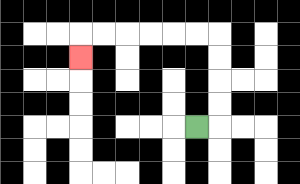{'start': '[8, 5]', 'end': '[3, 2]', 'path_directions': 'R,U,U,U,U,L,L,L,L,L,L,D', 'path_coordinates': '[[8, 5], [9, 5], [9, 4], [9, 3], [9, 2], [9, 1], [8, 1], [7, 1], [6, 1], [5, 1], [4, 1], [3, 1], [3, 2]]'}